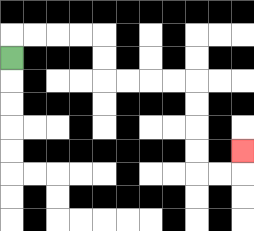{'start': '[0, 2]', 'end': '[10, 6]', 'path_directions': 'U,R,R,R,R,D,D,R,R,R,R,D,D,D,D,R,R,U', 'path_coordinates': '[[0, 2], [0, 1], [1, 1], [2, 1], [3, 1], [4, 1], [4, 2], [4, 3], [5, 3], [6, 3], [7, 3], [8, 3], [8, 4], [8, 5], [8, 6], [8, 7], [9, 7], [10, 7], [10, 6]]'}